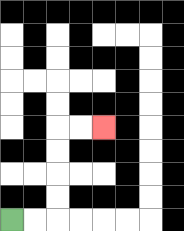{'start': '[0, 9]', 'end': '[4, 5]', 'path_directions': 'R,R,U,U,U,U,R,R', 'path_coordinates': '[[0, 9], [1, 9], [2, 9], [2, 8], [2, 7], [2, 6], [2, 5], [3, 5], [4, 5]]'}